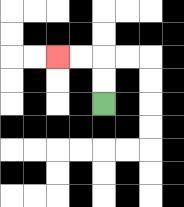{'start': '[4, 4]', 'end': '[2, 2]', 'path_directions': 'U,U,L,L', 'path_coordinates': '[[4, 4], [4, 3], [4, 2], [3, 2], [2, 2]]'}